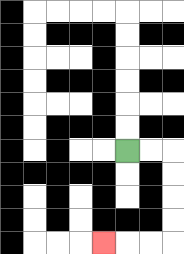{'start': '[5, 6]', 'end': '[4, 10]', 'path_directions': 'R,R,D,D,D,D,L,L,L', 'path_coordinates': '[[5, 6], [6, 6], [7, 6], [7, 7], [7, 8], [7, 9], [7, 10], [6, 10], [5, 10], [4, 10]]'}